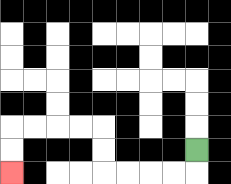{'start': '[8, 6]', 'end': '[0, 7]', 'path_directions': 'D,L,L,L,L,U,U,L,L,L,L,D,D', 'path_coordinates': '[[8, 6], [8, 7], [7, 7], [6, 7], [5, 7], [4, 7], [4, 6], [4, 5], [3, 5], [2, 5], [1, 5], [0, 5], [0, 6], [0, 7]]'}